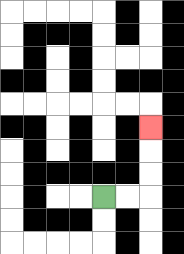{'start': '[4, 8]', 'end': '[6, 5]', 'path_directions': 'R,R,U,U,U', 'path_coordinates': '[[4, 8], [5, 8], [6, 8], [6, 7], [6, 6], [6, 5]]'}